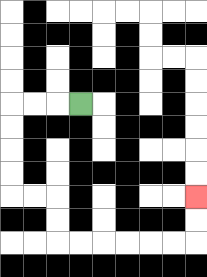{'start': '[3, 4]', 'end': '[8, 8]', 'path_directions': 'L,L,L,D,D,D,D,R,R,D,D,R,R,R,R,R,R,U,U', 'path_coordinates': '[[3, 4], [2, 4], [1, 4], [0, 4], [0, 5], [0, 6], [0, 7], [0, 8], [1, 8], [2, 8], [2, 9], [2, 10], [3, 10], [4, 10], [5, 10], [6, 10], [7, 10], [8, 10], [8, 9], [8, 8]]'}